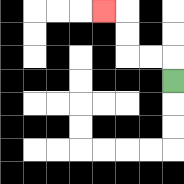{'start': '[7, 3]', 'end': '[4, 0]', 'path_directions': 'U,L,L,U,U,L', 'path_coordinates': '[[7, 3], [7, 2], [6, 2], [5, 2], [5, 1], [5, 0], [4, 0]]'}